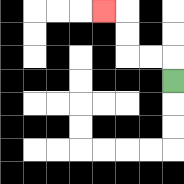{'start': '[7, 3]', 'end': '[4, 0]', 'path_directions': 'U,L,L,U,U,L', 'path_coordinates': '[[7, 3], [7, 2], [6, 2], [5, 2], [5, 1], [5, 0], [4, 0]]'}